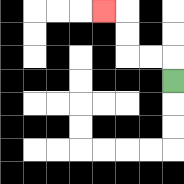{'start': '[7, 3]', 'end': '[4, 0]', 'path_directions': 'U,L,L,U,U,L', 'path_coordinates': '[[7, 3], [7, 2], [6, 2], [5, 2], [5, 1], [5, 0], [4, 0]]'}